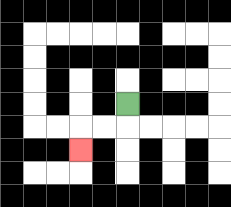{'start': '[5, 4]', 'end': '[3, 6]', 'path_directions': 'D,L,L,D', 'path_coordinates': '[[5, 4], [5, 5], [4, 5], [3, 5], [3, 6]]'}